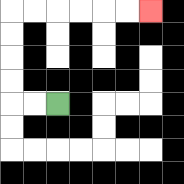{'start': '[2, 4]', 'end': '[6, 0]', 'path_directions': 'L,L,U,U,U,U,R,R,R,R,R,R', 'path_coordinates': '[[2, 4], [1, 4], [0, 4], [0, 3], [0, 2], [0, 1], [0, 0], [1, 0], [2, 0], [3, 0], [4, 0], [5, 0], [6, 0]]'}